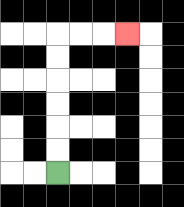{'start': '[2, 7]', 'end': '[5, 1]', 'path_directions': 'U,U,U,U,U,U,R,R,R', 'path_coordinates': '[[2, 7], [2, 6], [2, 5], [2, 4], [2, 3], [2, 2], [2, 1], [3, 1], [4, 1], [5, 1]]'}